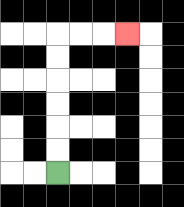{'start': '[2, 7]', 'end': '[5, 1]', 'path_directions': 'U,U,U,U,U,U,R,R,R', 'path_coordinates': '[[2, 7], [2, 6], [2, 5], [2, 4], [2, 3], [2, 2], [2, 1], [3, 1], [4, 1], [5, 1]]'}